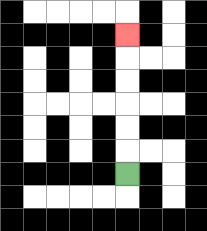{'start': '[5, 7]', 'end': '[5, 1]', 'path_directions': 'U,U,U,U,U,U', 'path_coordinates': '[[5, 7], [5, 6], [5, 5], [5, 4], [5, 3], [5, 2], [5, 1]]'}